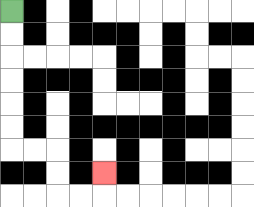{'start': '[0, 0]', 'end': '[4, 7]', 'path_directions': 'D,D,D,D,D,D,R,R,D,D,R,R,U', 'path_coordinates': '[[0, 0], [0, 1], [0, 2], [0, 3], [0, 4], [0, 5], [0, 6], [1, 6], [2, 6], [2, 7], [2, 8], [3, 8], [4, 8], [4, 7]]'}